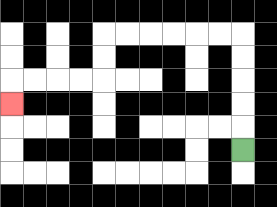{'start': '[10, 6]', 'end': '[0, 4]', 'path_directions': 'U,U,U,U,U,L,L,L,L,L,L,D,D,L,L,L,L,D', 'path_coordinates': '[[10, 6], [10, 5], [10, 4], [10, 3], [10, 2], [10, 1], [9, 1], [8, 1], [7, 1], [6, 1], [5, 1], [4, 1], [4, 2], [4, 3], [3, 3], [2, 3], [1, 3], [0, 3], [0, 4]]'}